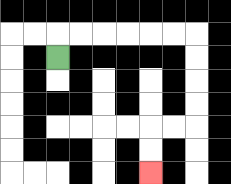{'start': '[2, 2]', 'end': '[6, 7]', 'path_directions': 'U,R,R,R,R,R,R,D,D,D,D,L,L,D,D', 'path_coordinates': '[[2, 2], [2, 1], [3, 1], [4, 1], [5, 1], [6, 1], [7, 1], [8, 1], [8, 2], [8, 3], [8, 4], [8, 5], [7, 5], [6, 5], [6, 6], [6, 7]]'}